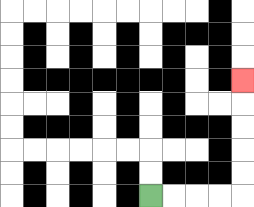{'start': '[6, 8]', 'end': '[10, 3]', 'path_directions': 'R,R,R,R,U,U,U,U,U', 'path_coordinates': '[[6, 8], [7, 8], [8, 8], [9, 8], [10, 8], [10, 7], [10, 6], [10, 5], [10, 4], [10, 3]]'}